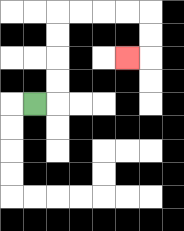{'start': '[1, 4]', 'end': '[5, 2]', 'path_directions': 'R,U,U,U,U,R,R,R,R,D,D,L', 'path_coordinates': '[[1, 4], [2, 4], [2, 3], [2, 2], [2, 1], [2, 0], [3, 0], [4, 0], [5, 0], [6, 0], [6, 1], [6, 2], [5, 2]]'}